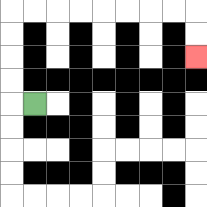{'start': '[1, 4]', 'end': '[8, 2]', 'path_directions': 'L,U,U,U,U,R,R,R,R,R,R,R,R,D,D', 'path_coordinates': '[[1, 4], [0, 4], [0, 3], [0, 2], [0, 1], [0, 0], [1, 0], [2, 0], [3, 0], [4, 0], [5, 0], [6, 0], [7, 0], [8, 0], [8, 1], [8, 2]]'}